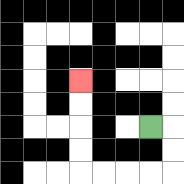{'start': '[6, 5]', 'end': '[3, 3]', 'path_directions': 'R,D,D,L,L,L,L,U,U,U,U', 'path_coordinates': '[[6, 5], [7, 5], [7, 6], [7, 7], [6, 7], [5, 7], [4, 7], [3, 7], [3, 6], [3, 5], [3, 4], [3, 3]]'}